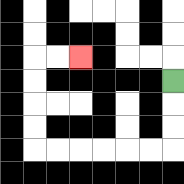{'start': '[7, 3]', 'end': '[3, 2]', 'path_directions': 'D,D,D,L,L,L,L,L,L,U,U,U,U,R,R', 'path_coordinates': '[[7, 3], [7, 4], [7, 5], [7, 6], [6, 6], [5, 6], [4, 6], [3, 6], [2, 6], [1, 6], [1, 5], [1, 4], [1, 3], [1, 2], [2, 2], [3, 2]]'}